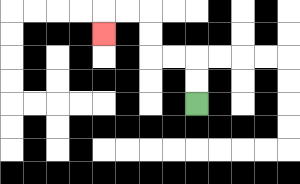{'start': '[8, 4]', 'end': '[4, 1]', 'path_directions': 'U,U,L,L,U,U,L,L,D', 'path_coordinates': '[[8, 4], [8, 3], [8, 2], [7, 2], [6, 2], [6, 1], [6, 0], [5, 0], [4, 0], [4, 1]]'}